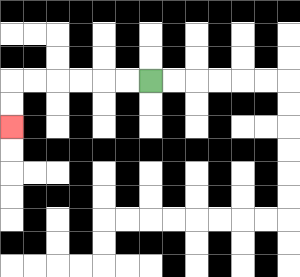{'start': '[6, 3]', 'end': '[0, 5]', 'path_directions': 'L,L,L,L,L,L,D,D', 'path_coordinates': '[[6, 3], [5, 3], [4, 3], [3, 3], [2, 3], [1, 3], [0, 3], [0, 4], [0, 5]]'}